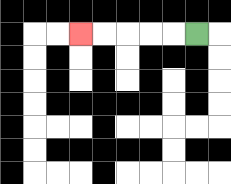{'start': '[8, 1]', 'end': '[3, 1]', 'path_directions': 'L,L,L,L,L', 'path_coordinates': '[[8, 1], [7, 1], [6, 1], [5, 1], [4, 1], [3, 1]]'}